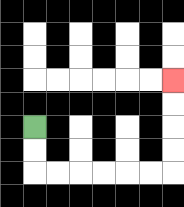{'start': '[1, 5]', 'end': '[7, 3]', 'path_directions': 'D,D,R,R,R,R,R,R,U,U,U,U', 'path_coordinates': '[[1, 5], [1, 6], [1, 7], [2, 7], [3, 7], [4, 7], [5, 7], [6, 7], [7, 7], [7, 6], [7, 5], [7, 4], [7, 3]]'}